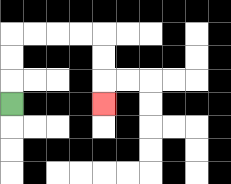{'start': '[0, 4]', 'end': '[4, 4]', 'path_directions': 'U,U,U,R,R,R,R,D,D,D', 'path_coordinates': '[[0, 4], [0, 3], [0, 2], [0, 1], [1, 1], [2, 1], [3, 1], [4, 1], [4, 2], [4, 3], [4, 4]]'}